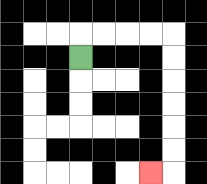{'start': '[3, 2]', 'end': '[6, 7]', 'path_directions': 'U,R,R,R,R,D,D,D,D,D,D,L', 'path_coordinates': '[[3, 2], [3, 1], [4, 1], [5, 1], [6, 1], [7, 1], [7, 2], [7, 3], [7, 4], [7, 5], [7, 6], [7, 7], [6, 7]]'}